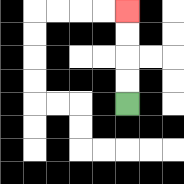{'start': '[5, 4]', 'end': '[5, 0]', 'path_directions': 'U,U,U,U', 'path_coordinates': '[[5, 4], [5, 3], [5, 2], [5, 1], [5, 0]]'}